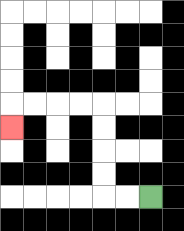{'start': '[6, 8]', 'end': '[0, 5]', 'path_directions': 'L,L,U,U,U,U,L,L,L,L,D', 'path_coordinates': '[[6, 8], [5, 8], [4, 8], [4, 7], [4, 6], [4, 5], [4, 4], [3, 4], [2, 4], [1, 4], [0, 4], [0, 5]]'}